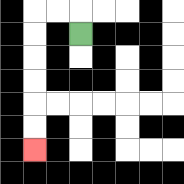{'start': '[3, 1]', 'end': '[1, 6]', 'path_directions': 'U,L,L,D,D,D,D,D,D', 'path_coordinates': '[[3, 1], [3, 0], [2, 0], [1, 0], [1, 1], [1, 2], [1, 3], [1, 4], [1, 5], [1, 6]]'}